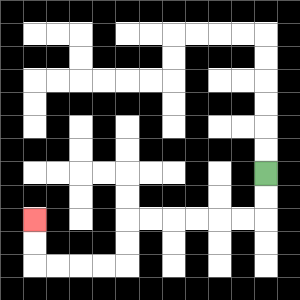{'start': '[11, 7]', 'end': '[1, 9]', 'path_directions': 'D,D,L,L,L,L,L,L,D,D,L,L,L,L,U,U', 'path_coordinates': '[[11, 7], [11, 8], [11, 9], [10, 9], [9, 9], [8, 9], [7, 9], [6, 9], [5, 9], [5, 10], [5, 11], [4, 11], [3, 11], [2, 11], [1, 11], [1, 10], [1, 9]]'}